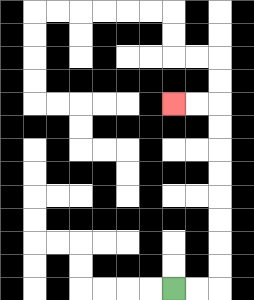{'start': '[7, 12]', 'end': '[7, 4]', 'path_directions': 'R,R,U,U,U,U,U,U,U,U,L,L', 'path_coordinates': '[[7, 12], [8, 12], [9, 12], [9, 11], [9, 10], [9, 9], [9, 8], [9, 7], [9, 6], [9, 5], [9, 4], [8, 4], [7, 4]]'}